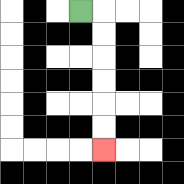{'start': '[3, 0]', 'end': '[4, 6]', 'path_directions': 'R,D,D,D,D,D,D', 'path_coordinates': '[[3, 0], [4, 0], [4, 1], [4, 2], [4, 3], [4, 4], [4, 5], [4, 6]]'}